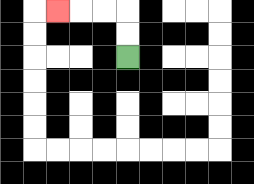{'start': '[5, 2]', 'end': '[2, 0]', 'path_directions': 'U,U,L,L,L', 'path_coordinates': '[[5, 2], [5, 1], [5, 0], [4, 0], [3, 0], [2, 0]]'}